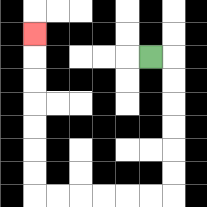{'start': '[6, 2]', 'end': '[1, 1]', 'path_directions': 'R,D,D,D,D,D,D,L,L,L,L,L,L,U,U,U,U,U,U,U', 'path_coordinates': '[[6, 2], [7, 2], [7, 3], [7, 4], [7, 5], [7, 6], [7, 7], [7, 8], [6, 8], [5, 8], [4, 8], [3, 8], [2, 8], [1, 8], [1, 7], [1, 6], [1, 5], [1, 4], [1, 3], [1, 2], [1, 1]]'}